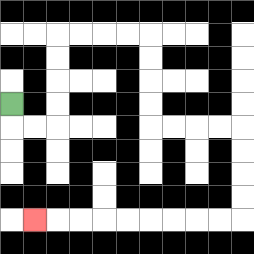{'start': '[0, 4]', 'end': '[1, 9]', 'path_directions': 'D,R,R,U,U,U,U,R,R,R,R,D,D,D,D,R,R,R,R,D,D,D,D,L,L,L,L,L,L,L,L,L', 'path_coordinates': '[[0, 4], [0, 5], [1, 5], [2, 5], [2, 4], [2, 3], [2, 2], [2, 1], [3, 1], [4, 1], [5, 1], [6, 1], [6, 2], [6, 3], [6, 4], [6, 5], [7, 5], [8, 5], [9, 5], [10, 5], [10, 6], [10, 7], [10, 8], [10, 9], [9, 9], [8, 9], [7, 9], [6, 9], [5, 9], [4, 9], [3, 9], [2, 9], [1, 9]]'}